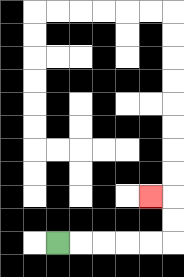{'start': '[2, 10]', 'end': '[6, 8]', 'path_directions': 'R,R,R,R,R,U,U,L', 'path_coordinates': '[[2, 10], [3, 10], [4, 10], [5, 10], [6, 10], [7, 10], [7, 9], [7, 8], [6, 8]]'}